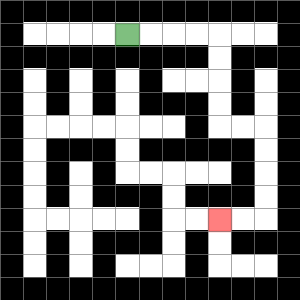{'start': '[5, 1]', 'end': '[9, 9]', 'path_directions': 'R,R,R,R,D,D,D,D,R,R,D,D,D,D,L,L', 'path_coordinates': '[[5, 1], [6, 1], [7, 1], [8, 1], [9, 1], [9, 2], [9, 3], [9, 4], [9, 5], [10, 5], [11, 5], [11, 6], [11, 7], [11, 8], [11, 9], [10, 9], [9, 9]]'}